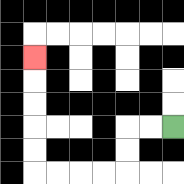{'start': '[7, 5]', 'end': '[1, 2]', 'path_directions': 'L,L,D,D,L,L,L,L,U,U,U,U,U', 'path_coordinates': '[[7, 5], [6, 5], [5, 5], [5, 6], [5, 7], [4, 7], [3, 7], [2, 7], [1, 7], [1, 6], [1, 5], [1, 4], [1, 3], [1, 2]]'}